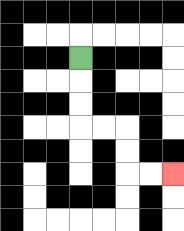{'start': '[3, 2]', 'end': '[7, 7]', 'path_directions': 'D,D,D,R,R,D,D,R,R', 'path_coordinates': '[[3, 2], [3, 3], [3, 4], [3, 5], [4, 5], [5, 5], [5, 6], [5, 7], [6, 7], [7, 7]]'}